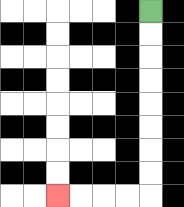{'start': '[6, 0]', 'end': '[2, 8]', 'path_directions': 'D,D,D,D,D,D,D,D,L,L,L,L', 'path_coordinates': '[[6, 0], [6, 1], [6, 2], [6, 3], [6, 4], [6, 5], [6, 6], [6, 7], [6, 8], [5, 8], [4, 8], [3, 8], [2, 8]]'}